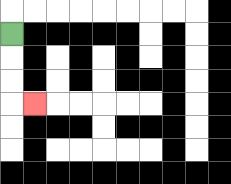{'start': '[0, 1]', 'end': '[1, 4]', 'path_directions': 'D,D,D,R', 'path_coordinates': '[[0, 1], [0, 2], [0, 3], [0, 4], [1, 4]]'}